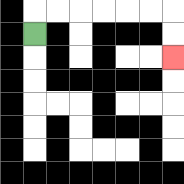{'start': '[1, 1]', 'end': '[7, 2]', 'path_directions': 'U,R,R,R,R,R,R,D,D', 'path_coordinates': '[[1, 1], [1, 0], [2, 0], [3, 0], [4, 0], [5, 0], [6, 0], [7, 0], [7, 1], [7, 2]]'}